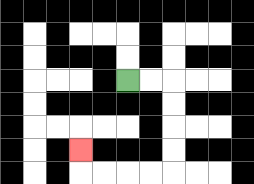{'start': '[5, 3]', 'end': '[3, 6]', 'path_directions': 'R,R,D,D,D,D,L,L,L,L,U', 'path_coordinates': '[[5, 3], [6, 3], [7, 3], [7, 4], [7, 5], [7, 6], [7, 7], [6, 7], [5, 7], [4, 7], [3, 7], [3, 6]]'}